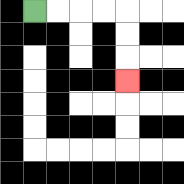{'start': '[1, 0]', 'end': '[5, 3]', 'path_directions': 'R,R,R,R,D,D,D', 'path_coordinates': '[[1, 0], [2, 0], [3, 0], [4, 0], [5, 0], [5, 1], [5, 2], [5, 3]]'}